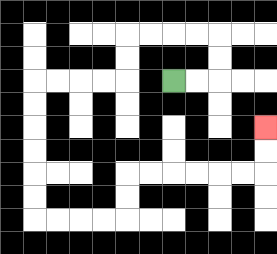{'start': '[7, 3]', 'end': '[11, 5]', 'path_directions': 'R,R,U,U,L,L,L,L,D,D,L,L,L,L,D,D,D,D,D,D,R,R,R,R,U,U,R,R,R,R,R,R,U,U', 'path_coordinates': '[[7, 3], [8, 3], [9, 3], [9, 2], [9, 1], [8, 1], [7, 1], [6, 1], [5, 1], [5, 2], [5, 3], [4, 3], [3, 3], [2, 3], [1, 3], [1, 4], [1, 5], [1, 6], [1, 7], [1, 8], [1, 9], [2, 9], [3, 9], [4, 9], [5, 9], [5, 8], [5, 7], [6, 7], [7, 7], [8, 7], [9, 7], [10, 7], [11, 7], [11, 6], [11, 5]]'}